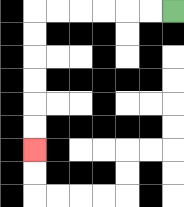{'start': '[7, 0]', 'end': '[1, 6]', 'path_directions': 'L,L,L,L,L,L,D,D,D,D,D,D', 'path_coordinates': '[[7, 0], [6, 0], [5, 0], [4, 0], [3, 0], [2, 0], [1, 0], [1, 1], [1, 2], [1, 3], [1, 4], [1, 5], [1, 6]]'}